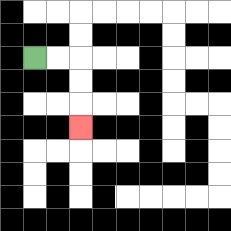{'start': '[1, 2]', 'end': '[3, 5]', 'path_directions': 'R,R,D,D,D', 'path_coordinates': '[[1, 2], [2, 2], [3, 2], [3, 3], [3, 4], [3, 5]]'}